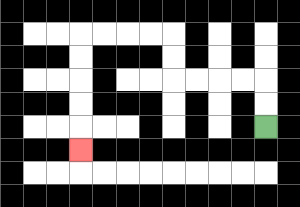{'start': '[11, 5]', 'end': '[3, 6]', 'path_directions': 'U,U,L,L,L,L,U,U,L,L,L,L,D,D,D,D,D', 'path_coordinates': '[[11, 5], [11, 4], [11, 3], [10, 3], [9, 3], [8, 3], [7, 3], [7, 2], [7, 1], [6, 1], [5, 1], [4, 1], [3, 1], [3, 2], [3, 3], [3, 4], [3, 5], [3, 6]]'}